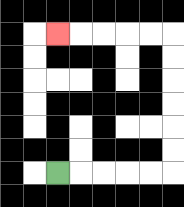{'start': '[2, 7]', 'end': '[2, 1]', 'path_directions': 'R,R,R,R,R,U,U,U,U,U,U,L,L,L,L,L', 'path_coordinates': '[[2, 7], [3, 7], [4, 7], [5, 7], [6, 7], [7, 7], [7, 6], [7, 5], [7, 4], [7, 3], [7, 2], [7, 1], [6, 1], [5, 1], [4, 1], [3, 1], [2, 1]]'}